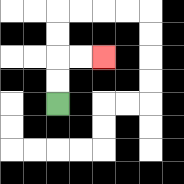{'start': '[2, 4]', 'end': '[4, 2]', 'path_directions': 'U,U,R,R', 'path_coordinates': '[[2, 4], [2, 3], [2, 2], [3, 2], [4, 2]]'}